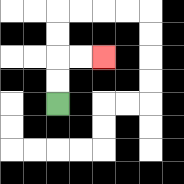{'start': '[2, 4]', 'end': '[4, 2]', 'path_directions': 'U,U,R,R', 'path_coordinates': '[[2, 4], [2, 3], [2, 2], [3, 2], [4, 2]]'}